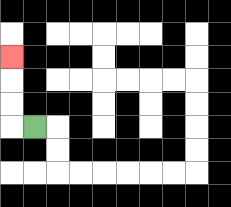{'start': '[1, 5]', 'end': '[0, 2]', 'path_directions': 'L,U,U,U', 'path_coordinates': '[[1, 5], [0, 5], [0, 4], [0, 3], [0, 2]]'}